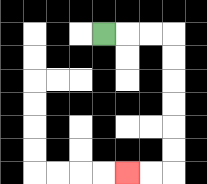{'start': '[4, 1]', 'end': '[5, 7]', 'path_directions': 'R,R,R,D,D,D,D,D,D,L,L', 'path_coordinates': '[[4, 1], [5, 1], [6, 1], [7, 1], [7, 2], [7, 3], [7, 4], [7, 5], [7, 6], [7, 7], [6, 7], [5, 7]]'}